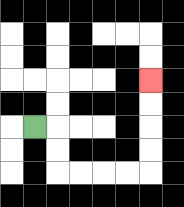{'start': '[1, 5]', 'end': '[6, 3]', 'path_directions': 'R,D,D,R,R,R,R,U,U,U,U', 'path_coordinates': '[[1, 5], [2, 5], [2, 6], [2, 7], [3, 7], [4, 7], [5, 7], [6, 7], [6, 6], [6, 5], [6, 4], [6, 3]]'}